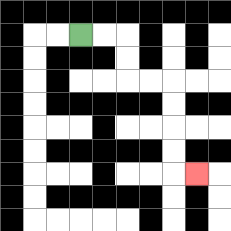{'start': '[3, 1]', 'end': '[8, 7]', 'path_directions': 'R,R,D,D,R,R,D,D,D,D,R', 'path_coordinates': '[[3, 1], [4, 1], [5, 1], [5, 2], [5, 3], [6, 3], [7, 3], [7, 4], [7, 5], [7, 6], [7, 7], [8, 7]]'}